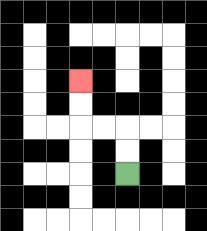{'start': '[5, 7]', 'end': '[3, 3]', 'path_directions': 'U,U,L,L,U,U', 'path_coordinates': '[[5, 7], [5, 6], [5, 5], [4, 5], [3, 5], [3, 4], [3, 3]]'}